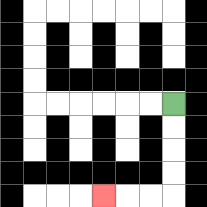{'start': '[7, 4]', 'end': '[4, 8]', 'path_directions': 'D,D,D,D,L,L,L', 'path_coordinates': '[[7, 4], [7, 5], [7, 6], [7, 7], [7, 8], [6, 8], [5, 8], [4, 8]]'}